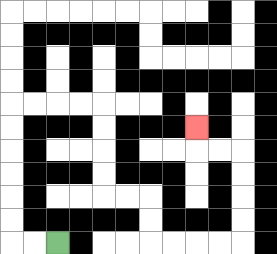{'start': '[2, 10]', 'end': '[8, 5]', 'path_directions': 'L,L,U,U,U,U,U,U,R,R,R,R,D,D,D,D,R,R,D,D,R,R,R,R,U,U,U,U,L,L,U', 'path_coordinates': '[[2, 10], [1, 10], [0, 10], [0, 9], [0, 8], [0, 7], [0, 6], [0, 5], [0, 4], [1, 4], [2, 4], [3, 4], [4, 4], [4, 5], [4, 6], [4, 7], [4, 8], [5, 8], [6, 8], [6, 9], [6, 10], [7, 10], [8, 10], [9, 10], [10, 10], [10, 9], [10, 8], [10, 7], [10, 6], [9, 6], [8, 6], [8, 5]]'}